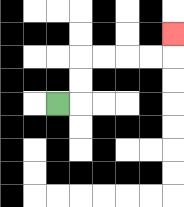{'start': '[2, 4]', 'end': '[7, 1]', 'path_directions': 'R,U,U,R,R,R,R,U', 'path_coordinates': '[[2, 4], [3, 4], [3, 3], [3, 2], [4, 2], [5, 2], [6, 2], [7, 2], [7, 1]]'}